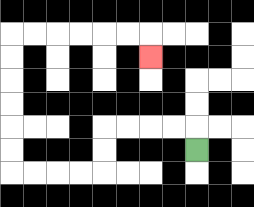{'start': '[8, 6]', 'end': '[6, 2]', 'path_directions': 'U,L,L,L,L,D,D,L,L,L,L,U,U,U,U,U,U,R,R,R,R,R,R,D', 'path_coordinates': '[[8, 6], [8, 5], [7, 5], [6, 5], [5, 5], [4, 5], [4, 6], [4, 7], [3, 7], [2, 7], [1, 7], [0, 7], [0, 6], [0, 5], [0, 4], [0, 3], [0, 2], [0, 1], [1, 1], [2, 1], [3, 1], [4, 1], [5, 1], [6, 1], [6, 2]]'}